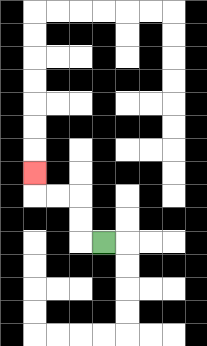{'start': '[4, 10]', 'end': '[1, 7]', 'path_directions': 'L,U,U,L,L,U', 'path_coordinates': '[[4, 10], [3, 10], [3, 9], [3, 8], [2, 8], [1, 8], [1, 7]]'}